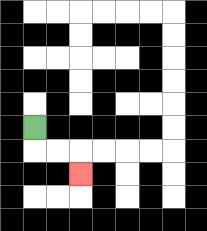{'start': '[1, 5]', 'end': '[3, 7]', 'path_directions': 'D,R,R,D', 'path_coordinates': '[[1, 5], [1, 6], [2, 6], [3, 6], [3, 7]]'}